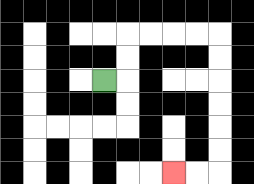{'start': '[4, 3]', 'end': '[7, 7]', 'path_directions': 'R,U,U,R,R,R,R,D,D,D,D,D,D,L,L', 'path_coordinates': '[[4, 3], [5, 3], [5, 2], [5, 1], [6, 1], [7, 1], [8, 1], [9, 1], [9, 2], [9, 3], [9, 4], [9, 5], [9, 6], [9, 7], [8, 7], [7, 7]]'}